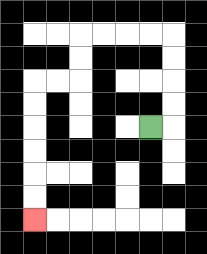{'start': '[6, 5]', 'end': '[1, 9]', 'path_directions': 'R,U,U,U,U,L,L,L,L,D,D,L,L,D,D,D,D,D,D', 'path_coordinates': '[[6, 5], [7, 5], [7, 4], [7, 3], [7, 2], [7, 1], [6, 1], [5, 1], [4, 1], [3, 1], [3, 2], [3, 3], [2, 3], [1, 3], [1, 4], [1, 5], [1, 6], [1, 7], [1, 8], [1, 9]]'}